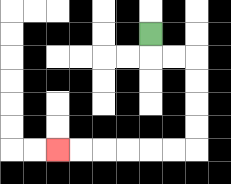{'start': '[6, 1]', 'end': '[2, 6]', 'path_directions': 'D,R,R,D,D,D,D,L,L,L,L,L,L', 'path_coordinates': '[[6, 1], [6, 2], [7, 2], [8, 2], [8, 3], [8, 4], [8, 5], [8, 6], [7, 6], [6, 6], [5, 6], [4, 6], [3, 6], [2, 6]]'}